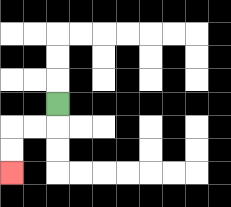{'start': '[2, 4]', 'end': '[0, 7]', 'path_directions': 'D,L,L,D,D', 'path_coordinates': '[[2, 4], [2, 5], [1, 5], [0, 5], [0, 6], [0, 7]]'}